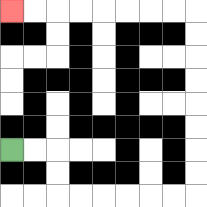{'start': '[0, 6]', 'end': '[0, 0]', 'path_directions': 'R,R,D,D,R,R,R,R,R,R,U,U,U,U,U,U,U,U,L,L,L,L,L,L,L,L', 'path_coordinates': '[[0, 6], [1, 6], [2, 6], [2, 7], [2, 8], [3, 8], [4, 8], [5, 8], [6, 8], [7, 8], [8, 8], [8, 7], [8, 6], [8, 5], [8, 4], [8, 3], [8, 2], [8, 1], [8, 0], [7, 0], [6, 0], [5, 0], [4, 0], [3, 0], [2, 0], [1, 0], [0, 0]]'}